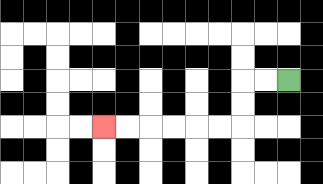{'start': '[12, 3]', 'end': '[4, 5]', 'path_directions': 'L,L,D,D,L,L,L,L,L,L', 'path_coordinates': '[[12, 3], [11, 3], [10, 3], [10, 4], [10, 5], [9, 5], [8, 5], [7, 5], [6, 5], [5, 5], [4, 5]]'}